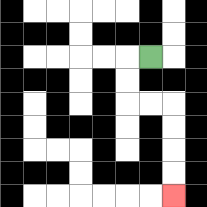{'start': '[6, 2]', 'end': '[7, 8]', 'path_directions': 'L,D,D,R,R,D,D,D,D', 'path_coordinates': '[[6, 2], [5, 2], [5, 3], [5, 4], [6, 4], [7, 4], [7, 5], [7, 6], [7, 7], [7, 8]]'}